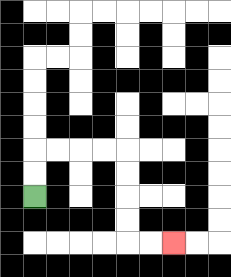{'start': '[1, 8]', 'end': '[7, 10]', 'path_directions': 'U,U,R,R,R,R,D,D,D,D,R,R', 'path_coordinates': '[[1, 8], [1, 7], [1, 6], [2, 6], [3, 6], [4, 6], [5, 6], [5, 7], [5, 8], [5, 9], [5, 10], [6, 10], [7, 10]]'}